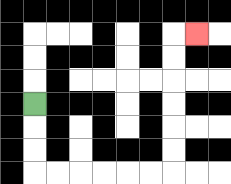{'start': '[1, 4]', 'end': '[8, 1]', 'path_directions': 'D,D,D,R,R,R,R,R,R,U,U,U,U,U,U,R', 'path_coordinates': '[[1, 4], [1, 5], [1, 6], [1, 7], [2, 7], [3, 7], [4, 7], [5, 7], [6, 7], [7, 7], [7, 6], [7, 5], [7, 4], [7, 3], [7, 2], [7, 1], [8, 1]]'}